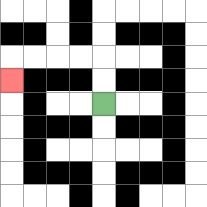{'start': '[4, 4]', 'end': '[0, 3]', 'path_directions': 'U,U,L,L,L,L,D', 'path_coordinates': '[[4, 4], [4, 3], [4, 2], [3, 2], [2, 2], [1, 2], [0, 2], [0, 3]]'}